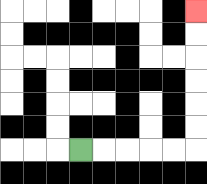{'start': '[3, 6]', 'end': '[8, 0]', 'path_directions': 'R,R,R,R,R,U,U,U,U,U,U', 'path_coordinates': '[[3, 6], [4, 6], [5, 6], [6, 6], [7, 6], [8, 6], [8, 5], [8, 4], [8, 3], [8, 2], [8, 1], [8, 0]]'}